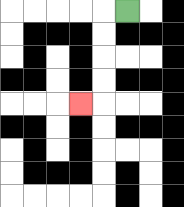{'start': '[5, 0]', 'end': '[3, 4]', 'path_directions': 'L,D,D,D,D,L', 'path_coordinates': '[[5, 0], [4, 0], [4, 1], [4, 2], [4, 3], [4, 4], [3, 4]]'}